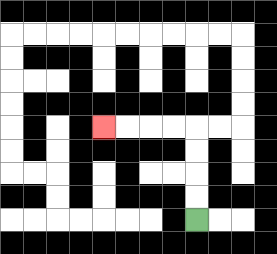{'start': '[8, 9]', 'end': '[4, 5]', 'path_directions': 'U,U,U,U,L,L,L,L', 'path_coordinates': '[[8, 9], [8, 8], [8, 7], [8, 6], [8, 5], [7, 5], [6, 5], [5, 5], [4, 5]]'}